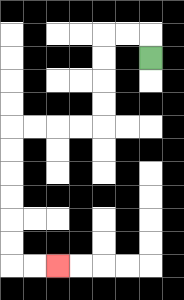{'start': '[6, 2]', 'end': '[2, 11]', 'path_directions': 'U,L,L,D,D,D,D,L,L,L,L,D,D,D,D,D,D,R,R', 'path_coordinates': '[[6, 2], [6, 1], [5, 1], [4, 1], [4, 2], [4, 3], [4, 4], [4, 5], [3, 5], [2, 5], [1, 5], [0, 5], [0, 6], [0, 7], [0, 8], [0, 9], [0, 10], [0, 11], [1, 11], [2, 11]]'}